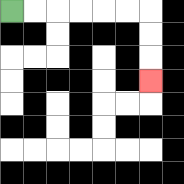{'start': '[0, 0]', 'end': '[6, 3]', 'path_directions': 'R,R,R,R,R,R,D,D,D', 'path_coordinates': '[[0, 0], [1, 0], [2, 0], [3, 0], [4, 0], [5, 0], [6, 0], [6, 1], [6, 2], [6, 3]]'}